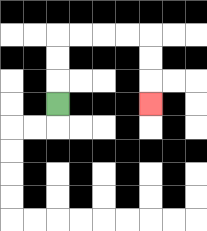{'start': '[2, 4]', 'end': '[6, 4]', 'path_directions': 'U,U,U,R,R,R,R,D,D,D', 'path_coordinates': '[[2, 4], [2, 3], [2, 2], [2, 1], [3, 1], [4, 1], [5, 1], [6, 1], [6, 2], [6, 3], [6, 4]]'}